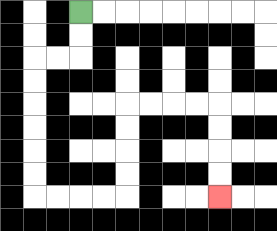{'start': '[3, 0]', 'end': '[9, 8]', 'path_directions': 'D,D,L,L,D,D,D,D,D,D,R,R,R,R,U,U,U,U,R,R,R,R,D,D,D,D', 'path_coordinates': '[[3, 0], [3, 1], [3, 2], [2, 2], [1, 2], [1, 3], [1, 4], [1, 5], [1, 6], [1, 7], [1, 8], [2, 8], [3, 8], [4, 8], [5, 8], [5, 7], [5, 6], [5, 5], [5, 4], [6, 4], [7, 4], [8, 4], [9, 4], [9, 5], [9, 6], [9, 7], [9, 8]]'}